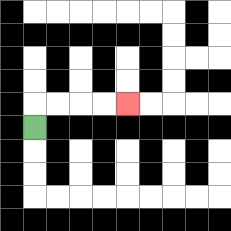{'start': '[1, 5]', 'end': '[5, 4]', 'path_directions': 'U,R,R,R,R', 'path_coordinates': '[[1, 5], [1, 4], [2, 4], [3, 4], [4, 4], [5, 4]]'}